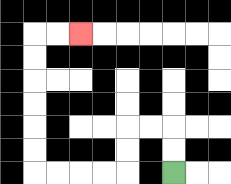{'start': '[7, 7]', 'end': '[3, 1]', 'path_directions': 'U,U,L,L,D,D,L,L,L,L,U,U,U,U,U,U,R,R', 'path_coordinates': '[[7, 7], [7, 6], [7, 5], [6, 5], [5, 5], [5, 6], [5, 7], [4, 7], [3, 7], [2, 7], [1, 7], [1, 6], [1, 5], [1, 4], [1, 3], [1, 2], [1, 1], [2, 1], [3, 1]]'}